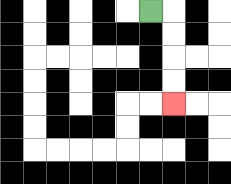{'start': '[6, 0]', 'end': '[7, 4]', 'path_directions': 'R,D,D,D,D', 'path_coordinates': '[[6, 0], [7, 0], [7, 1], [7, 2], [7, 3], [7, 4]]'}